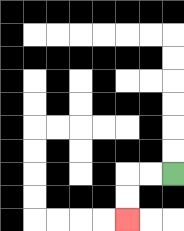{'start': '[7, 7]', 'end': '[5, 9]', 'path_directions': 'L,L,D,D', 'path_coordinates': '[[7, 7], [6, 7], [5, 7], [5, 8], [5, 9]]'}